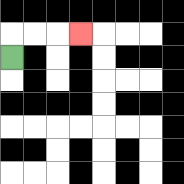{'start': '[0, 2]', 'end': '[3, 1]', 'path_directions': 'U,R,R,R', 'path_coordinates': '[[0, 2], [0, 1], [1, 1], [2, 1], [3, 1]]'}